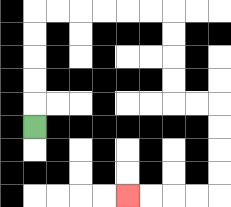{'start': '[1, 5]', 'end': '[5, 8]', 'path_directions': 'U,U,U,U,U,R,R,R,R,R,R,D,D,D,D,R,R,D,D,D,D,L,L,L,L', 'path_coordinates': '[[1, 5], [1, 4], [1, 3], [1, 2], [1, 1], [1, 0], [2, 0], [3, 0], [4, 0], [5, 0], [6, 0], [7, 0], [7, 1], [7, 2], [7, 3], [7, 4], [8, 4], [9, 4], [9, 5], [9, 6], [9, 7], [9, 8], [8, 8], [7, 8], [6, 8], [5, 8]]'}